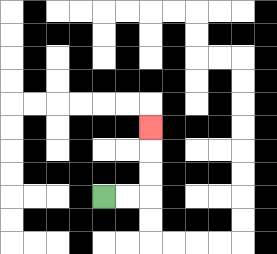{'start': '[4, 8]', 'end': '[6, 5]', 'path_directions': 'R,R,U,U,U', 'path_coordinates': '[[4, 8], [5, 8], [6, 8], [6, 7], [6, 6], [6, 5]]'}